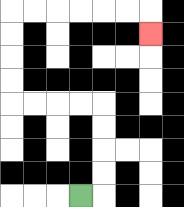{'start': '[3, 8]', 'end': '[6, 1]', 'path_directions': 'R,U,U,U,U,L,L,L,L,U,U,U,U,R,R,R,R,R,R,D', 'path_coordinates': '[[3, 8], [4, 8], [4, 7], [4, 6], [4, 5], [4, 4], [3, 4], [2, 4], [1, 4], [0, 4], [0, 3], [0, 2], [0, 1], [0, 0], [1, 0], [2, 0], [3, 0], [4, 0], [5, 0], [6, 0], [6, 1]]'}